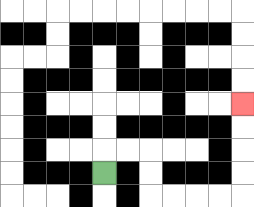{'start': '[4, 7]', 'end': '[10, 4]', 'path_directions': 'U,R,R,D,D,R,R,R,R,U,U,U,U', 'path_coordinates': '[[4, 7], [4, 6], [5, 6], [6, 6], [6, 7], [6, 8], [7, 8], [8, 8], [9, 8], [10, 8], [10, 7], [10, 6], [10, 5], [10, 4]]'}